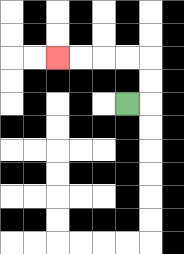{'start': '[5, 4]', 'end': '[2, 2]', 'path_directions': 'R,U,U,L,L,L,L', 'path_coordinates': '[[5, 4], [6, 4], [6, 3], [6, 2], [5, 2], [4, 2], [3, 2], [2, 2]]'}